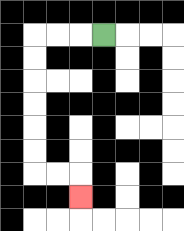{'start': '[4, 1]', 'end': '[3, 8]', 'path_directions': 'L,L,L,D,D,D,D,D,D,R,R,D', 'path_coordinates': '[[4, 1], [3, 1], [2, 1], [1, 1], [1, 2], [1, 3], [1, 4], [1, 5], [1, 6], [1, 7], [2, 7], [3, 7], [3, 8]]'}